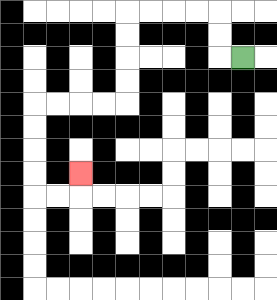{'start': '[10, 2]', 'end': '[3, 7]', 'path_directions': 'L,U,U,L,L,L,L,D,D,D,D,L,L,L,L,D,D,D,D,R,R,U', 'path_coordinates': '[[10, 2], [9, 2], [9, 1], [9, 0], [8, 0], [7, 0], [6, 0], [5, 0], [5, 1], [5, 2], [5, 3], [5, 4], [4, 4], [3, 4], [2, 4], [1, 4], [1, 5], [1, 6], [1, 7], [1, 8], [2, 8], [3, 8], [3, 7]]'}